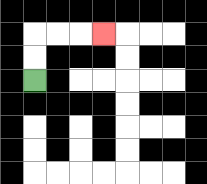{'start': '[1, 3]', 'end': '[4, 1]', 'path_directions': 'U,U,R,R,R', 'path_coordinates': '[[1, 3], [1, 2], [1, 1], [2, 1], [3, 1], [4, 1]]'}